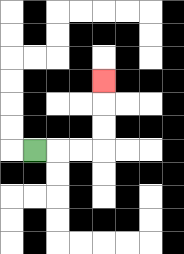{'start': '[1, 6]', 'end': '[4, 3]', 'path_directions': 'R,R,R,U,U,U', 'path_coordinates': '[[1, 6], [2, 6], [3, 6], [4, 6], [4, 5], [4, 4], [4, 3]]'}